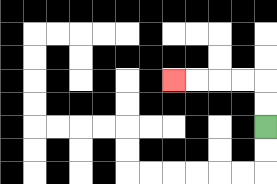{'start': '[11, 5]', 'end': '[7, 3]', 'path_directions': 'U,U,L,L,L,L', 'path_coordinates': '[[11, 5], [11, 4], [11, 3], [10, 3], [9, 3], [8, 3], [7, 3]]'}